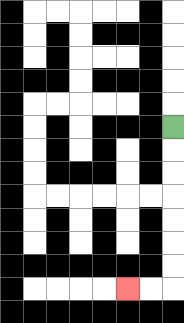{'start': '[7, 5]', 'end': '[5, 12]', 'path_directions': 'D,D,D,D,D,D,D,L,L', 'path_coordinates': '[[7, 5], [7, 6], [7, 7], [7, 8], [7, 9], [7, 10], [7, 11], [7, 12], [6, 12], [5, 12]]'}